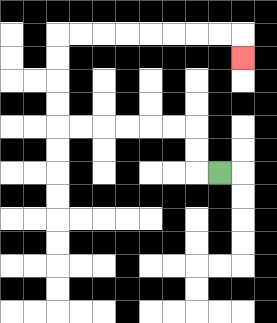{'start': '[9, 7]', 'end': '[10, 2]', 'path_directions': 'L,U,U,L,L,L,L,L,L,U,U,U,U,R,R,R,R,R,R,R,R,D', 'path_coordinates': '[[9, 7], [8, 7], [8, 6], [8, 5], [7, 5], [6, 5], [5, 5], [4, 5], [3, 5], [2, 5], [2, 4], [2, 3], [2, 2], [2, 1], [3, 1], [4, 1], [5, 1], [6, 1], [7, 1], [8, 1], [9, 1], [10, 1], [10, 2]]'}